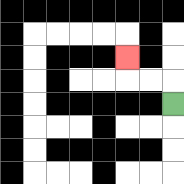{'start': '[7, 4]', 'end': '[5, 2]', 'path_directions': 'U,L,L,U', 'path_coordinates': '[[7, 4], [7, 3], [6, 3], [5, 3], [5, 2]]'}